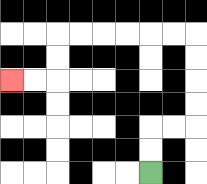{'start': '[6, 7]', 'end': '[0, 3]', 'path_directions': 'U,U,R,R,U,U,U,U,L,L,L,L,L,L,D,D,L,L', 'path_coordinates': '[[6, 7], [6, 6], [6, 5], [7, 5], [8, 5], [8, 4], [8, 3], [8, 2], [8, 1], [7, 1], [6, 1], [5, 1], [4, 1], [3, 1], [2, 1], [2, 2], [2, 3], [1, 3], [0, 3]]'}